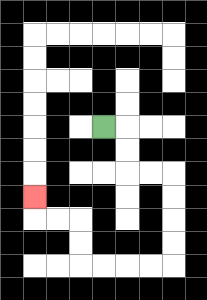{'start': '[4, 5]', 'end': '[1, 8]', 'path_directions': 'R,D,D,R,R,D,D,D,D,L,L,L,L,U,U,L,L,U', 'path_coordinates': '[[4, 5], [5, 5], [5, 6], [5, 7], [6, 7], [7, 7], [7, 8], [7, 9], [7, 10], [7, 11], [6, 11], [5, 11], [4, 11], [3, 11], [3, 10], [3, 9], [2, 9], [1, 9], [1, 8]]'}